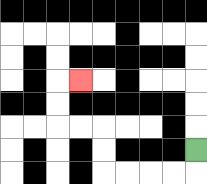{'start': '[8, 6]', 'end': '[3, 3]', 'path_directions': 'D,L,L,L,L,U,U,L,L,U,U,R', 'path_coordinates': '[[8, 6], [8, 7], [7, 7], [6, 7], [5, 7], [4, 7], [4, 6], [4, 5], [3, 5], [2, 5], [2, 4], [2, 3], [3, 3]]'}